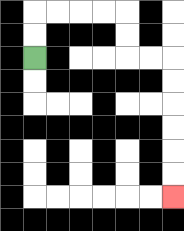{'start': '[1, 2]', 'end': '[7, 8]', 'path_directions': 'U,U,R,R,R,R,D,D,R,R,D,D,D,D,D,D', 'path_coordinates': '[[1, 2], [1, 1], [1, 0], [2, 0], [3, 0], [4, 0], [5, 0], [5, 1], [5, 2], [6, 2], [7, 2], [7, 3], [7, 4], [7, 5], [7, 6], [7, 7], [7, 8]]'}